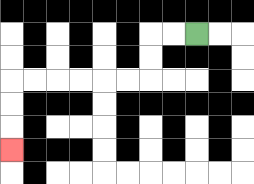{'start': '[8, 1]', 'end': '[0, 6]', 'path_directions': 'L,L,D,D,L,L,L,L,L,L,D,D,D', 'path_coordinates': '[[8, 1], [7, 1], [6, 1], [6, 2], [6, 3], [5, 3], [4, 3], [3, 3], [2, 3], [1, 3], [0, 3], [0, 4], [0, 5], [0, 6]]'}